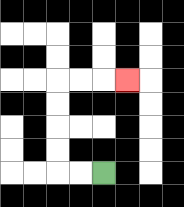{'start': '[4, 7]', 'end': '[5, 3]', 'path_directions': 'L,L,U,U,U,U,R,R,R', 'path_coordinates': '[[4, 7], [3, 7], [2, 7], [2, 6], [2, 5], [2, 4], [2, 3], [3, 3], [4, 3], [5, 3]]'}